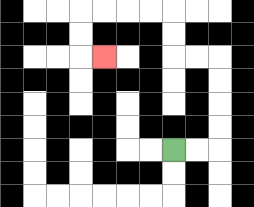{'start': '[7, 6]', 'end': '[4, 2]', 'path_directions': 'R,R,U,U,U,U,L,L,U,U,L,L,L,L,D,D,R', 'path_coordinates': '[[7, 6], [8, 6], [9, 6], [9, 5], [9, 4], [9, 3], [9, 2], [8, 2], [7, 2], [7, 1], [7, 0], [6, 0], [5, 0], [4, 0], [3, 0], [3, 1], [3, 2], [4, 2]]'}